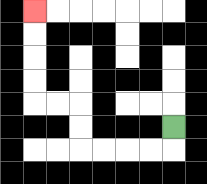{'start': '[7, 5]', 'end': '[1, 0]', 'path_directions': 'D,L,L,L,L,U,U,L,L,U,U,U,U', 'path_coordinates': '[[7, 5], [7, 6], [6, 6], [5, 6], [4, 6], [3, 6], [3, 5], [3, 4], [2, 4], [1, 4], [1, 3], [1, 2], [1, 1], [1, 0]]'}